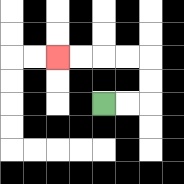{'start': '[4, 4]', 'end': '[2, 2]', 'path_directions': 'R,R,U,U,L,L,L,L', 'path_coordinates': '[[4, 4], [5, 4], [6, 4], [6, 3], [6, 2], [5, 2], [4, 2], [3, 2], [2, 2]]'}